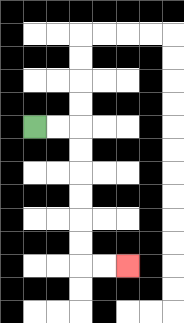{'start': '[1, 5]', 'end': '[5, 11]', 'path_directions': 'R,R,D,D,D,D,D,D,R,R', 'path_coordinates': '[[1, 5], [2, 5], [3, 5], [3, 6], [3, 7], [3, 8], [3, 9], [3, 10], [3, 11], [4, 11], [5, 11]]'}